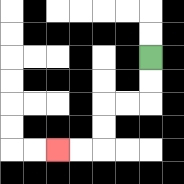{'start': '[6, 2]', 'end': '[2, 6]', 'path_directions': 'D,D,L,L,D,D,L,L', 'path_coordinates': '[[6, 2], [6, 3], [6, 4], [5, 4], [4, 4], [4, 5], [4, 6], [3, 6], [2, 6]]'}